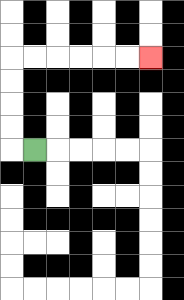{'start': '[1, 6]', 'end': '[6, 2]', 'path_directions': 'L,U,U,U,U,R,R,R,R,R,R', 'path_coordinates': '[[1, 6], [0, 6], [0, 5], [0, 4], [0, 3], [0, 2], [1, 2], [2, 2], [3, 2], [4, 2], [5, 2], [6, 2]]'}